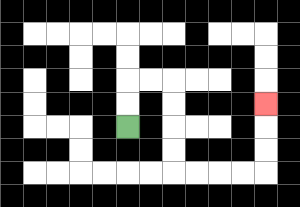{'start': '[5, 5]', 'end': '[11, 4]', 'path_directions': 'U,U,R,R,D,D,D,D,R,R,R,R,U,U,U', 'path_coordinates': '[[5, 5], [5, 4], [5, 3], [6, 3], [7, 3], [7, 4], [7, 5], [7, 6], [7, 7], [8, 7], [9, 7], [10, 7], [11, 7], [11, 6], [11, 5], [11, 4]]'}